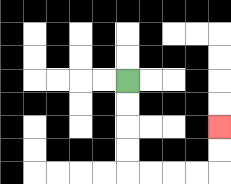{'start': '[5, 3]', 'end': '[9, 5]', 'path_directions': 'D,D,D,D,R,R,R,R,U,U', 'path_coordinates': '[[5, 3], [5, 4], [5, 5], [5, 6], [5, 7], [6, 7], [7, 7], [8, 7], [9, 7], [9, 6], [9, 5]]'}